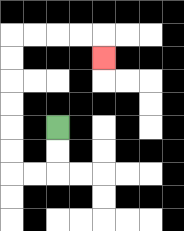{'start': '[2, 5]', 'end': '[4, 2]', 'path_directions': 'D,D,L,L,U,U,U,U,U,U,R,R,R,R,D', 'path_coordinates': '[[2, 5], [2, 6], [2, 7], [1, 7], [0, 7], [0, 6], [0, 5], [0, 4], [0, 3], [0, 2], [0, 1], [1, 1], [2, 1], [3, 1], [4, 1], [4, 2]]'}